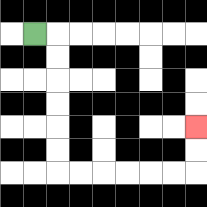{'start': '[1, 1]', 'end': '[8, 5]', 'path_directions': 'R,D,D,D,D,D,D,R,R,R,R,R,R,U,U', 'path_coordinates': '[[1, 1], [2, 1], [2, 2], [2, 3], [2, 4], [2, 5], [2, 6], [2, 7], [3, 7], [4, 7], [5, 7], [6, 7], [7, 7], [8, 7], [8, 6], [8, 5]]'}